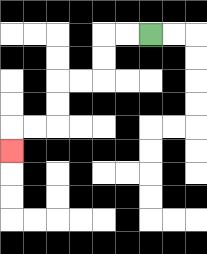{'start': '[6, 1]', 'end': '[0, 6]', 'path_directions': 'L,L,D,D,L,L,D,D,L,L,D', 'path_coordinates': '[[6, 1], [5, 1], [4, 1], [4, 2], [4, 3], [3, 3], [2, 3], [2, 4], [2, 5], [1, 5], [0, 5], [0, 6]]'}